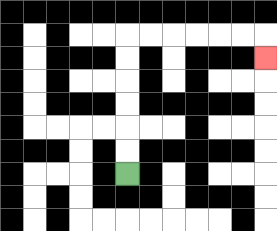{'start': '[5, 7]', 'end': '[11, 2]', 'path_directions': 'U,U,U,U,U,U,R,R,R,R,R,R,D', 'path_coordinates': '[[5, 7], [5, 6], [5, 5], [5, 4], [5, 3], [5, 2], [5, 1], [6, 1], [7, 1], [8, 1], [9, 1], [10, 1], [11, 1], [11, 2]]'}